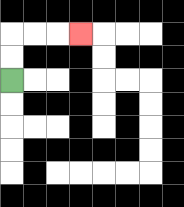{'start': '[0, 3]', 'end': '[3, 1]', 'path_directions': 'U,U,R,R,R', 'path_coordinates': '[[0, 3], [0, 2], [0, 1], [1, 1], [2, 1], [3, 1]]'}